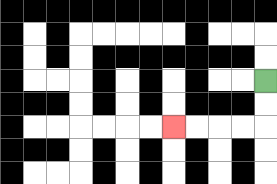{'start': '[11, 3]', 'end': '[7, 5]', 'path_directions': 'D,D,L,L,L,L', 'path_coordinates': '[[11, 3], [11, 4], [11, 5], [10, 5], [9, 5], [8, 5], [7, 5]]'}